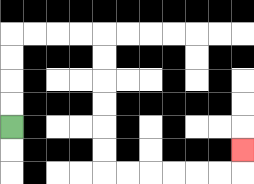{'start': '[0, 5]', 'end': '[10, 6]', 'path_directions': 'U,U,U,U,R,R,R,R,D,D,D,D,D,D,R,R,R,R,R,R,U', 'path_coordinates': '[[0, 5], [0, 4], [0, 3], [0, 2], [0, 1], [1, 1], [2, 1], [3, 1], [4, 1], [4, 2], [4, 3], [4, 4], [4, 5], [4, 6], [4, 7], [5, 7], [6, 7], [7, 7], [8, 7], [9, 7], [10, 7], [10, 6]]'}